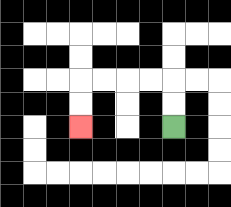{'start': '[7, 5]', 'end': '[3, 5]', 'path_directions': 'U,U,L,L,L,L,D,D', 'path_coordinates': '[[7, 5], [7, 4], [7, 3], [6, 3], [5, 3], [4, 3], [3, 3], [3, 4], [3, 5]]'}